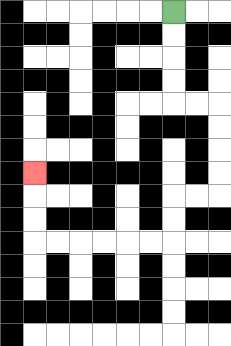{'start': '[7, 0]', 'end': '[1, 7]', 'path_directions': 'D,D,D,D,R,R,D,D,D,D,L,L,D,D,L,L,L,L,L,L,U,U,U', 'path_coordinates': '[[7, 0], [7, 1], [7, 2], [7, 3], [7, 4], [8, 4], [9, 4], [9, 5], [9, 6], [9, 7], [9, 8], [8, 8], [7, 8], [7, 9], [7, 10], [6, 10], [5, 10], [4, 10], [3, 10], [2, 10], [1, 10], [1, 9], [1, 8], [1, 7]]'}